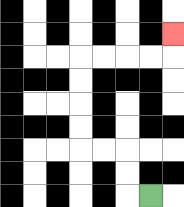{'start': '[6, 8]', 'end': '[7, 1]', 'path_directions': 'L,U,U,L,L,U,U,U,U,R,R,R,R,U', 'path_coordinates': '[[6, 8], [5, 8], [5, 7], [5, 6], [4, 6], [3, 6], [3, 5], [3, 4], [3, 3], [3, 2], [4, 2], [5, 2], [6, 2], [7, 2], [7, 1]]'}